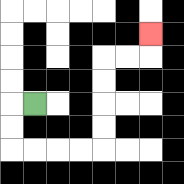{'start': '[1, 4]', 'end': '[6, 1]', 'path_directions': 'L,D,D,R,R,R,R,U,U,U,U,R,R,U', 'path_coordinates': '[[1, 4], [0, 4], [0, 5], [0, 6], [1, 6], [2, 6], [3, 6], [4, 6], [4, 5], [4, 4], [4, 3], [4, 2], [5, 2], [6, 2], [6, 1]]'}